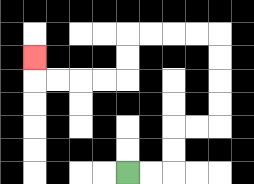{'start': '[5, 7]', 'end': '[1, 2]', 'path_directions': 'R,R,U,U,R,R,U,U,U,U,L,L,L,L,D,D,L,L,L,L,U', 'path_coordinates': '[[5, 7], [6, 7], [7, 7], [7, 6], [7, 5], [8, 5], [9, 5], [9, 4], [9, 3], [9, 2], [9, 1], [8, 1], [7, 1], [6, 1], [5, 1], [5, 2], [5, 3], [4, 3], [3, 3], [2, 3], [1, 3], [1, 2]]'}